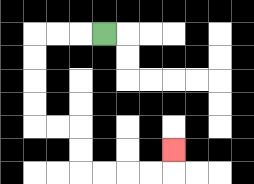{'start': '[4, 1]', 'end': '[7, 6]', 'path_directions': 'L,L,L,D,D,D,D,R,R,D,D,R,R,R,R,U', 'path_coordinates': '[[4, 1], [3, 1], [2, 1], [1, 1], [1, 2], [1, 3], [1, 4], [1, 5], [2, 5], [3, 5], [3, 6], [3, 7], [4, 7], [5, 7], [6, 7], [7, 7], [7, 6]]'}